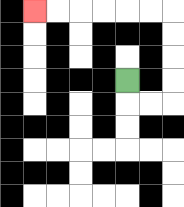{'start': '[5, 3]', 'end': '[1, 0]', 'path_directions': 'D,R,R,U,U,U,U,L,L,L,L,L,L', 'path_coordinates': '[[5, 3], [5, 4], [6, 4], [7, 4], [7, 3], [7, 2], [7, 1], [7, 0], [6, 0], [5, 0], [4, 0], [3, 0], [2, 0], [1, 0]]'}